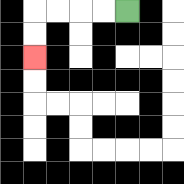{'start': '[5, 0]', 'end': '[1, 2]', 'path_directions': 'L,L,L,L,D,D', 'path_coordinates': '[[5, 0], [4, 0], [3, 0], [2, 0], [1, 0], [1, 1], [1, 2]]'}